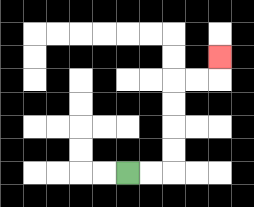{'start': '[5, 7]', 'end': '[9, 2]', 'path_directions': 'R,R,U,U,U,U,R,R,U', 'path_coordinates': '[[5, 7], [6, 7], [7, 7], [7, 6], [7, 5], [7, 4], [7, 3], [8, 3], [9, 3], [9, 2]]'}